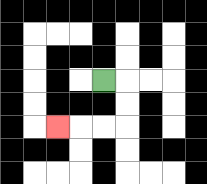{'start': '[4, 3]', 'end': '[2, 5]', 'path_directions': 'R,D,D,L,L,L', 'path_coordinates': '[[4, 3], [5, 3], [5, 4], [5, 5], [4, 5], [3, 5], [2, 5]]'}